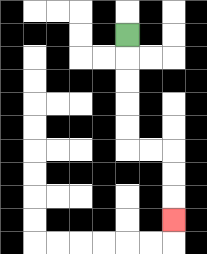{'start': '[5, 1]', 'end': '[7, 9]', 'path_directions': 'D,D,D,D,D,R,R,D,D,D', 'path_coordinates': '[[5, 1], [5, 2], [5, 3], [5, 4], [5, 5], [5, 6], [6, 6], [7, 6], [7, 7], [7, 8], [7, 9]]'}